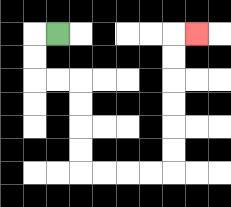{'start': '[2, 1]', 'end': '[8, 1]', 'path_directions': 'L,D,D,R,R,D,D,D,D,R,R,R,R,U,U,U,U,U,U,R', 'path_coordinates': '[[2, 1], [1, 1], [1, 2], [1, 3], [2, 3], [3, 3], [3, 4], [3, 5], [3, 6], [3, 7], [4, 7], [5, 7], [6, 7], [7, 7], [7, 6], [7, 5], [7, 4], [7, 3], [7, 2], [7, 1], [8, 1]]'}